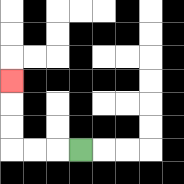{'start': '[3, 6]', 'end': '[0, 3]', 'path_directions': 'L,L,L,U,U,U', 'path_coordinates': '[[3, 6], [2, 6], [1, 6], [0, 6], [0, 5], [0, 4], [0, 3]]'}